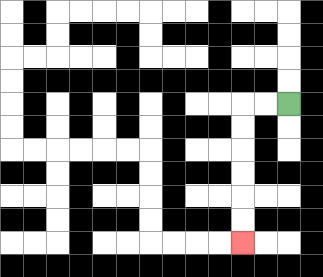{'start': '[12, 4]', 'end': '[10, 10]', 'path_directions': 'L,L,D,D,D,D,D,D', 'path_coordinates': '[[12, 4], [11, 4], [10, 4], [10, 5], [10, 6], [10, 7], [10, 8], [10, 9], [10, 10]]'}